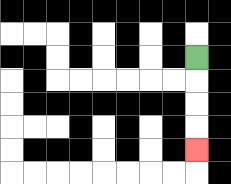{'start': '[8, 2]', 'end': '[8, 6]', 'path_directions': 'D,D,D,D', 'path_coordinates': '[[8, 2], [8, 3], [8, 4], [8, 5], [8, 6]]'}